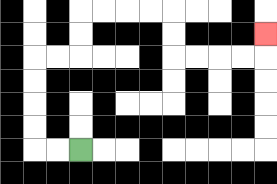{'start': '[3, 6]', 'end': '[11, 1]', 'path_directions': 'L,L,U,U,U,U,R,R,U,U,R,R,R,R,D,D,R,R,R,R,U', 'path_coordinates': '[[3, 6], [2, 6], [1, 6], [1, 5], [1, 4], [1, 3], [1, 2], [2, 2], [3, 2], [3, 1], [3, 0], [4, 0], [5, 0], [6, 0], [7, 0], [7, 1], [7, 2], [8, 2], [9, 2], [10, 2], [11, 2], [11, 1]]'}